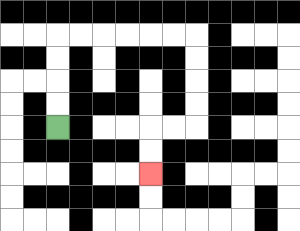{'start': '[2, 5]', 'end': '[6, 7]', 'path_directions': 'U,U,U,U,R,R,R,R,R,R,D,D,D,D,L,L,D,D', 'path_coordinates': '[[2, 5], [2, 4], [2, 3], [2, 2], [2, 1], [3, 1], [4, 1], [5, 1], [6, 1], [7, 1], [8, 1], [8, 2], [8, 3], [8, 4], [8, 5], [7, 5], [6, 5], [6, 6], [6, 7]]'}